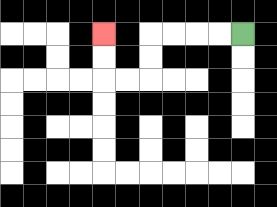{'start': '[10, 1]', 'end': '[4, 1]', 'path_directions': 'L,L,L,L,D,D,L,L,U,U', 'path_coordinates': '[[10, 1], [9, 1], [8, 1], [7, 1], [6, 1], [6, 2], [6, 3], [5, 3], [4, 3], [4, 2], [4, 1]]'}